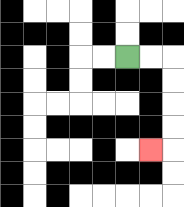{'start': '[5, 2]', 'end': '[6, 6]', 'path_directions': 'R,R,D,D,D,D,L', 'path_coordinates': '[[5, 2], [6, 2], [7, 2], [7, 3], [7, 4], [7, 5], [7, 6], [6, 6]]'}